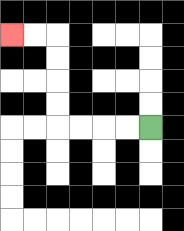{'start': '[6, 5]', 'end': '[0, 1]', 'path_directions': 'L,L,L,L,U,U,U,U,L,L', 'path_coordinates': '[[6, 5], [5, 5], [4, 5], [3, 5], [2, 5], [2, 4], [2, 3], [2, 2], [2, 1], [1, 1], [0, 1]]'}